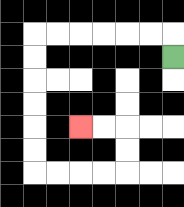{'start': '[7, 2]', 'end': '[3, 5]', 'path_directions': 'U,L,L,L,L,L,L,D,D,D,D,D,D,R,R,R,R,U,U,L,L', 'path_coordinates': '[[7, 2], [7, 1], [6, 1], [5, 1], [4, 1], [3, 1], [2, 1], [1, 1], [1, 2], [1, 3], [1, 4], [1, 5], [1, 6], [1, 7], [2, 7], [3, 7], [4, 7], [5, 7], [5, 6], [5, 5], [4, 5], [3, 5]]'}